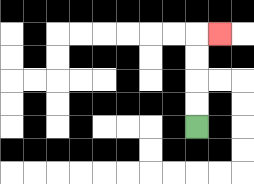{'start': '[8, 5]', 'end': '[9, 1]', 'path_directions': 'U,U,U,U,R', 'path_coordinates': '[[8, 5], [8, 4], [8, 3], [8, 2], [8, 1], [9, 1]]'}